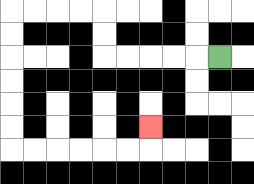{'start': '[9, 2]', 'end': '[6, 5]', 'path_directions': 'L,L,L,L,L,U,U,L,L,L,L,D,D,D,D,D,D,R,R,R,R,R,R,U', 'path_coordinates': '[[9, 2], [8, 2], [7, 2], [6, 2], [5, 2], [4, 2], [4, 1], [4, 0], [3, 0], [2, 0], [1, 0], [0, 0], [0, 1], [0, 2], [0, 3], [0, 4], [0, 5], [0, 6], [1, 6], [2, 6], [3, 6], [4, 6], [5, 6], [6, 6], [6, 5]]'}